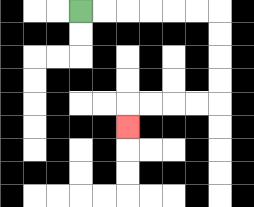{'start': '[3, 0]', 'end': '[5, 5]', 'path_directions': 'R,R,R,R,R,R,D,D,D,D,L,L,L,L,D', 'path_coordinates': '[[3, 0], [4, 0], [5, 0], [6, 0], [7, 0], [8, 0], [9, 0], [9, 1], [9, 2], [9, 3], [9, 4], [8, 4], [7, 4], [6, 4], [5, 4], [5, 5]]'}